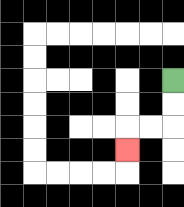{'start': '[7, 3]', 'end': '[5, 6]', 'path_directions': 'D,D,L,L,D', 'path_coordinates': '[[7, 3], [7, 4], [7, 5], [6, 5], [5, 5], [5, 6]]'}